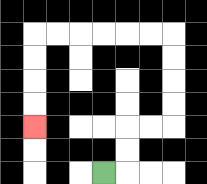{'start': '[4, 7]', 'end': '[1, 5]', 'path_directions': 'R,U,U,R,R,U,U,U,U,L,L,L,L,L,L,D,D,D,D', 'path_coordinates': '[[4, 7], [5, 7], [5, 6], [5, 5], [6, 5], [7, 5], [7, 4], [7, 3], [7, 2], [7, 1], [6, 1], [5, 1], [4, 1], [3, 1], [2, 1], [1, 1], [1, 2], [1, 3], [1, 4], [1, 5]]'}